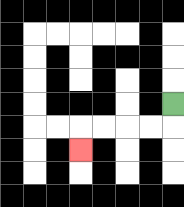{'start': '[7, 4]', 'end': '[3, 6]', 'path_directions': 'D,L,L,L,L,D', 'path_coordinates': '[[7, 4], [7, 5], [6, 5], [5, 5], [4, 5], [3, 5], [3, 6]]'}